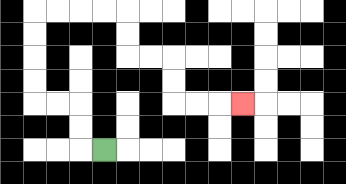{'start': '[4, 6]', 'end': '[10, 4]', 'path_directions': 'L,U,U,L,L,U,U,U,U,R,R,R,R,D,D,R,R,D,D,R,R,R', 'path_coordinates': '[[4, 6], [3, 6], [3, 5], [3, 4], [2, 4], [1, 4], [1, 3], [1, 2], [1, 1], [1, 0], [2, 0], [3, 0], [4, 0], [5, 0], [5, 1], [5, 2], [6, 2], [7, 2], [7, 3], [7, 4], [8, 4], [9, 4], [10, 4]]'}